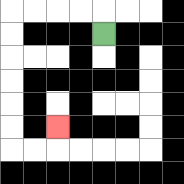{'start': '[4, 1]', 'end': '[2, 5]', 'path_directions': 'U,L,L,L,L,D,D,D,D,D,D,R,R,U', 'path_coordinates': '[[4, 1], [4, 0], [3, 0], [2, 0], [1, 0], [0, 0], [0, 1], [0, 2], [0, 3], [0, 4], [0, 5], [0, 6], [1, 6], [2, 6], [2, 5]]'}